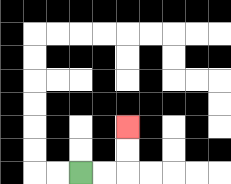{'start': '[3, 7]', 'end': '[5, 5]', 'path_directions': 'R,R,U,U', 'path_coordinates': '[[3, 7], [4, 7], [5, 7], [5, 6], [5, 5]]'}